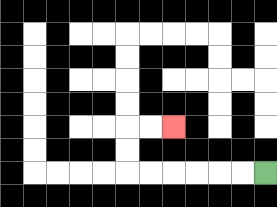{'start': '[11, 7]', 'end': '[7, 5]', 'path_directions': 'L,L,L,L,L,L,U,U,R,R', 'path_coordinates': '[[11, 7], [10, 7], [9, 7], [8, 7], [7, 7], [6, 7], [5, 7], [5, 6], [5, 5], [6, 5], [7, 5]]'}